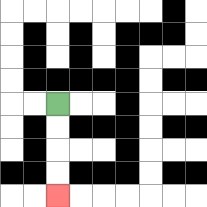{'start': '[2, 4]', 'end': '[2, 8]', 'path_directions': 'D,D,D,D', 'path_coordinates': '[[2, 4], [2, 5], [2, 6], [2, 7], [2, 8]]'}